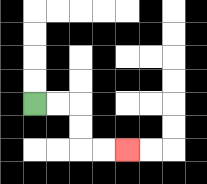{'start': '[1, 4]', 'end': '[5, 6]', 'path_directions': 'R,R,D,D,R,R', 'path_coordinates': '[[1, 4], [2, 4], [3, 4], [3, 5], [3, 6], [4, 6], [5, 6]]'}